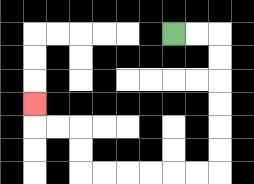{'start': '[7, 1]', 'end': '[1, 4]', 'path_directions': 'R,R,D,D,D,D,D,D,L,L,L,L,L,L,U,U,L,L,U', 'path_coordinates': '[[7, 1], [8, 1], [9, 1], [9, 2], [9, 3], [9, 4], [9, 5], [9, 6], [9, 7], [8, 7], [7, 7], [6, 7], [5, 7], [4, 7], [3, 7], [3, 6], [3, 5], [2, 5], [1, 5], [1, 4]]'}